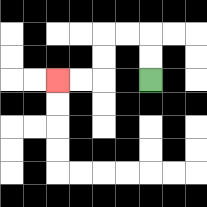{'start': '[6, 3]', 'end': '[2, 3]', 'path_directions': 'U,U,L,L,D,D,L,L', 'path_coordinates': '[[6, 3], [6, 2], [6, 1], [5, 1], [4, 1], [4, 2], [4, 3], [3, 3], [2, 3]]'}